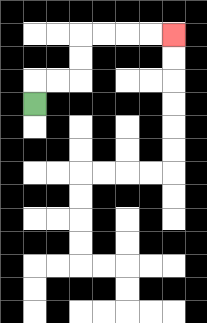{'start': '[1, 4]', 'end': '[7, 1]', 'path_directions': 'U,R,R,U,U,R,R,R,R', 'path_coordinates': '[[1, 4], [1, 3], [2, 3], [3, 3], [3, 2], [3, 1], [4, 1], [5, 1], [6, 1], [7, 1]]'}